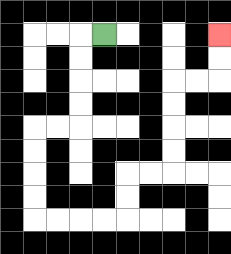{'start': '[4, 1]', 'end': '[9, 1]', 'path_directions': 'L,D,D,D,D,L,L,D,D,D,D,R,R,R,R,U,U,R,R,U,U,U,U,R,R,U,U', 'path_coordinates': '[[4, 1], [3, 1], [3, 2], [3, 3], [3, 4], [3, 5], [2, 5], [1, 5], [1, 6], [1, 7], [1, 8], [1, 9], [2, 9], [3, 9], [4, 9], [5, 9], [5, 8], [5, 7], [6, 7], [7, 7], [7, 6], [7, 5], [7, 4], [7, 3], [8, 3], [9, 3], [9, 2], [9, 1]]'}